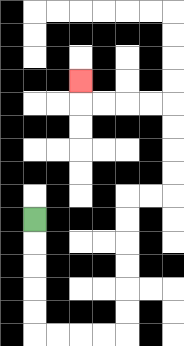{'start': '[1, 9]', 'end': '[3, 3]', 'path_directions': 'D,D,D,D,D,R,R,R,R,U,U,U,U,U,U,R,R,U,U,U,U,L,L,L,L,U', 'path_coordinates': '[[1, 9], [1, 10], [1, 11], [1, 12], [1, 13], [1, 14], [2, 14], [3, 14], [4, 14], [5, 14], [5, 13], [5, 12], [5, 11], [5, 10], [5, 9], [5, 8], [6, 8], [7, 8], [7, 7], [7, 6], [7, 5], [7, 4], [6, 4], [5, 4], [4, 4], [3, 4], [3, 3]]'}